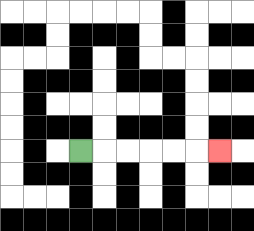{'start': '[3, 6]', 'end': '[9, 6]', 'path_directions': 'R,R,R,R,R,R', 'path_coordinates': '[[3, 6], [4, 6], [5, 6], [6, 6], [7, 6], [8, 6], [9, 6]]'}